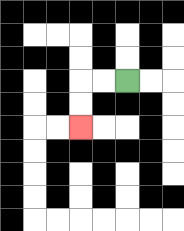{'start': '[5, 3]', 'end': '[3, 5]', 'path_directions': 'L,L,D,D', 'path_coordinates': '[[5, 3], [4, 3], [3, 3], [3, 4], [3, 5]]'}